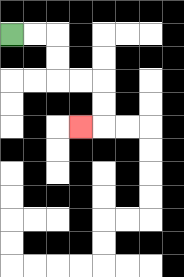{'start': '[0, 1]', 'end': '[3, 5]', 'path_directions': 'R,R,D,D,R,R,D,D,L', 'path_coordinates': '[[0, 1], [1, 1], [2, 1], [2, 2], [2, 3], [3, 3], [4, 3], [4, 4], [4, 5], [3, 5]]'}